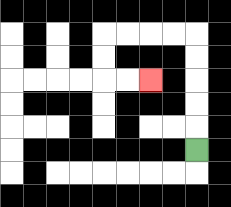{'start': '[8, 6]', 'end': '[6, 3]', 'path_directions': 'U,U,U,U,U,L,L,L,L,D,D,R,R', 'path_coordinates': '[[8, 6], [8, 5], [8, 4], [8, 3], [8, 2], [8, 1], [7, 1], [6, 1], [5, 1], [4, 1], [4, 2], [4, 3], [5, 3], [6, 3]]'}